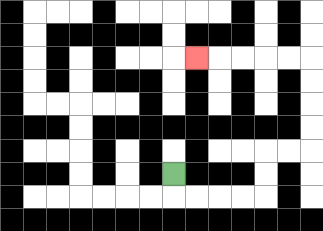{'start': '[7, 7]', 'end': '[8, 2]', 'path_directions': 'D,R,R,R,R,U,U,R,R,U,U,U,U,L,L,L,L,L', 'path_coordinates': '[[7, 7], [7, 8], [8, 8], [9, 8], [10, 8], [11, 8], [11, 7], [11, 6], [12, 6], [13, 6], [13, 5], [13, 4], [13, 3], [13, 2], [12, 2], [11, 2], [10, 2], [9, 2], [8, 2]]'}